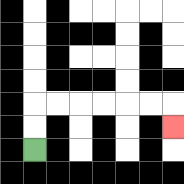{'start': '[1, 6]', 'end': '[7, 5]', 'path_directions': 'U,U,R,R,R,R,R,R,D', 'path_coordinates': '[[1, 6], [1, 5], [1, 4], [2, 4], [3, 4], [4, 4], [5, 4], [6, 4], [7, 4], [7, 5]]'}